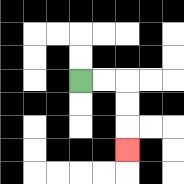{'start': '[3, 3]', 'end': '[5, 6]', 'path_directions': 'R,R,D,D,D', 'path_coordinates': '[[3, 3], [4, 3], [5, 3], [5, 4], [5, 5], [5, 6]]'}